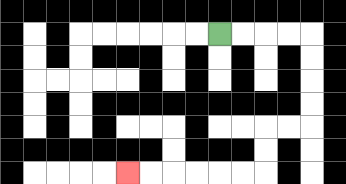{'start': '[9, 1]', 'end': '[5, 7]', 'path_directions': 'R,R,R,R,D,D,D,D,L,L,D,D,L,L,L,L,L,L', 'path_coordinates': '[[9, 1], [10, 1], [11, 1], [12, 1], [13, 1], [13, 2], [13, 3], [13, 4], [13, 5], [12, 5], [11, 5], [11, 6], [11, 7], [10, 7], [9, 7], [8, 7], [7, 7], [6, 7], [5, 7]]'}